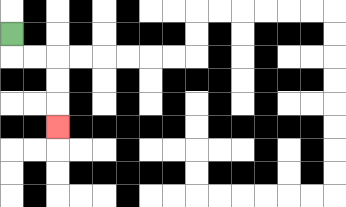{'start': '[0, 1]', 'end': '[2, 5]', 'path_directions': 'D,R,R,D,D,D', 'path_coordinates': '[[0, 1], [0, 2], [1, 2], [2, 2], [2, 3], [2, 4], [2, 5]]'}